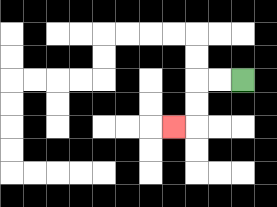{'start': '[10, 3]', 'end': '[7, 5]', 'path_directions': 'L,L,D,D,L', 'path_coordinates': '[[10, 3], [9, 3], [8, 3], [8, 4], [8, 5], [7, 5]]'}